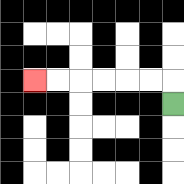{'start': '[7, 4]', 'end': '[1, 3]', 'path_directions': 'U,L,L,L,L,L,L', 'path_coordinates': '[[7, 4], [7, 3], [6, 3], [5, 3], [4, 3], [3, 3], [2, 3], [1, 3]]'}